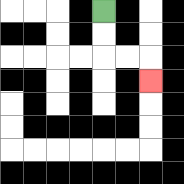{'start': '[4, 0]', 'end': '[6, 3]', 'path_directions': 'D,D,R,R,D', 'path_coordinates': '[[4, 0], [4, 1], [4, 2], [5, 2], [6, 2], [6, 3]]'}